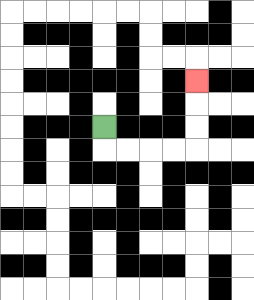{'start': '[4, 5]', 'end': '[8, 3]', 'path_directions': 'D,R,R,R,R,U,U,U', 'path_coordinates': '[[4, 5], [4, 6], [5, 6], [6, 6], [7, 6], [8, 6], [8, 5], [8, 4], [8, 3]]'}